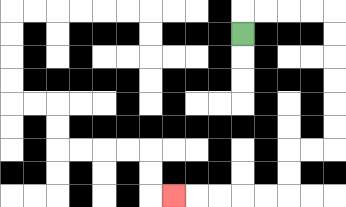{'start': '[10, 1]', 'end': '[7, 8]', 'path_directions': 'U,R,R,R,R,D,D,D,D,D,D,L,L,D,D,L,L,L,L,L', 'path_coordinates': '[[10, 1], [10, 0], [11, 0], [12, 0], [13, 0], [14, 0], [14, 1], [14, 2], [14, 3], [14, 4], [14, 5], [14, 6], [13, 6], [12, 6], [12, 7], [12, 8], [11, 8], [10, 8], [9, 8], [8, 8], [7, 8]]'}